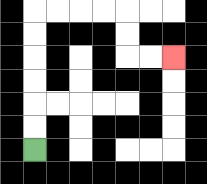{'start': '[1, 6]', 'end': '[7, 2]', 'path_directions': 'U,U,U,U,U,U,R,R,R,R,D,D,R,R', 'path_coordinates': '[[1, 6], [1, 5], [1, 4], [1, 3], [1, 2], [1, 1], [1, 0], [2, 0], [3, 0], [4, 0], [5, 0], [5, 1], [5, 2], [6, 2], [7, 2]]'}